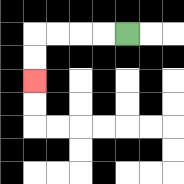{'start': '[5, 1]', 'end': '[1, 3]', 'path_directions': 'L,L,L,L,D,D', 'path_coordinates': '[[5, 1], [4, 1], [3, 1], [2, 1], [1, 1], [1, 2], [1, 3]]'}